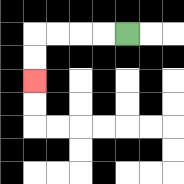{'start': '[5, 1]', 'end': '[1, 3]', 'path_directions': 'L,L,L,L,D,D', 'path_coordinates': '[[5, 1], [4, 1], [3, 1], [2, 1], [1, 1], [1, 2], [1, 3]]'}